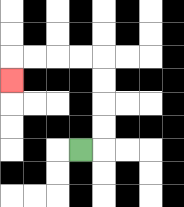{'start': '[3, 6]', 'end': '[0, 3]', 'path_directions': 'R,U,U,U,U,L,L,L,L,D', 'path_coordinates': '[[3, 6], [4, 6], [4, 5], [4, 4], [4, 3], [4, 2], [3, 2], [2, 2], [1, 2], [0, 2], [0, 3]]'}